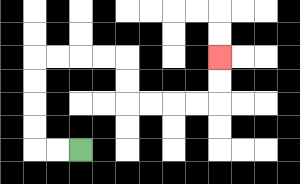{'start': '[3, 6]', 'end': '[9, 2]', 'path_directions': 'L,L,U,U,U,U,R,R,R,R,D,D,R,R,R,R,U,U', 'path_coordinates': '[[3, 6], [2, 6], [1, 6], [1, 5], [1, 4], [1, 3], [1, 2], [2, 2], [3, 2], [4, 2], [5, 2], [5, 3], [5, 4], [6, 4], [7, 4], [8, 4], [9, 4], [9, 3], [9, 2]]'}